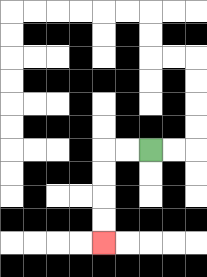{'start': '[6, 6]', 'end': '[4, 10]', 'path_directions': 'L,L,D,D,D,D', 'path_coordinates': '[[6, 6], [5, 6], [4, 6], [4, 7], [4, 8], [4, 9], [4, 10]]'}